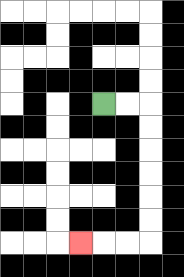{'start': '[4, 4]', 'end': '[3, 10]', 'path_directions': 'R,R,D,D,D,D,D,D,L,L,L', 'path_coordinates': '[[4, 4], [5, 4], [6, 4], [6, 5], [6, 6], [6, 7], [6, 8], [6, 9], [6, 10], [5, 10], [4, 10], [3, 10]]'}